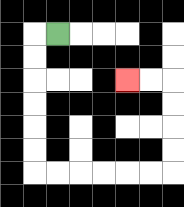{'start': '[2, 1]', 'end': '[5, 3]', 'path_directions': 'L,D,D,D,D,D,D,R,R,R,R,R,R,U,U,U,U,L,L', 'path_coordinates': '[[2, 1], [1, 1], [1, 2], [1, 3], [1, 4], [1, 5], [1, 6], [1, 7], [2, 7], [3, 7], [4, 7], [5, 7], [6, 7], [7, 7], [7, 6], [7, 5], [7, 4], [7, 3], [6, 3], [5, 3]]'}